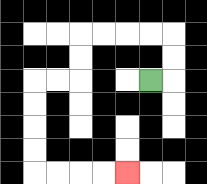{'start': '[6, 3]', 'end': '[5, 7]', 'path_directions': 'R,U,U,L,L,L,L,D,D,L,L,D,D,D,D,R,R,R,R', 'path_coordinates': '[[6, 3], [7, 3], [7, 2], [7, 1], [6, 1], [5, 1], [4, 1], [3, 1], [3, 2], [3, 3], [2, 3], [1, 3], [1, 4], [1, 5], [1, 6], [1, 7], [2, 7], [3, 7], [4, 7], [5, 7]]'}